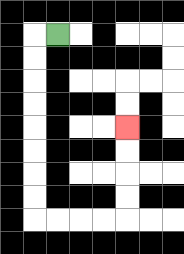{'start': '[2, 1]', 'end': '[5, 5]', 'path_directions': 'L,D,D,D,D,D,D,D,D,R,R,R,R,U,U,U,U', 'path_coordinates': '[[2, 1], [1, 1], [1, 2], [1, 3], [1, 4], [1, 5], [1, 6], [1, 7], [1, 8], [1, 9], [2, 9], [3, 9], [4, 9], [5, 9], [5, 8], [5, 7], [5, 6], [5, 5]]'}